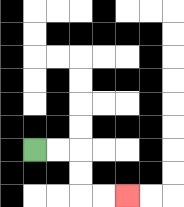{'start': '[1, 6]', 'end': '[5, 8]', 'path_directions': 'R,R,D,D,R,R', 'path_coordinates': '[[1, 6], [2, 6], [3, 6], [3, 7], [3, 8], [4, 8], [5, 8]]'}